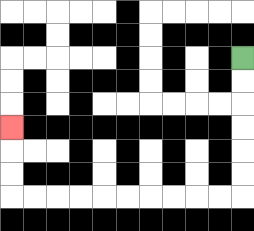{'start': '[10, 2]', 'end': '[0, 5]', 'path_directions': 'D,D,D,D,D,D,L,L,L,L,L,L,L,L,L,L,U,U,U', 'path_coordinates': '[[10, 2], [10, 3], [10, 4], [10, 5], [10, 6], [10, 7], [10, 8], [9, 8], [8, 8], [7, 8], [6, 8], [5, 8], [4, 8], [3, 8], [2, 8], [1, 8], [0, 8], [0, 7], [0, 6], [0, 5]]'}